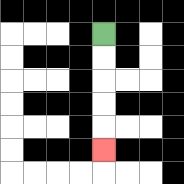{'start': '[4, 1]', 'end': '[4, 6]', 'path_directions': 'D,D,D,D,D', 'path_coordinates': '[[4, 1], [4, 2], [4, 3], [4, 4], [4, 5], [4, 6]]'}